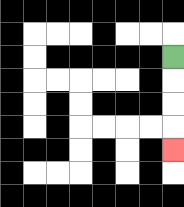{'start': '[7, 2]', 'end': '[7, 6]', 'path_directions': 'D,D,D,D', 'path_coordinates': '[[7, 2], [7, 3], [7, 4], [7, 5], [7, 6]]'}